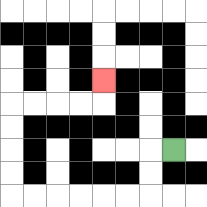{'start': '[7, 6]', 'end': '[4, 3]', 'path_directions': 'L,D,D,L,L,L,L,L,L,U,U,U,U,R,R,R,R,U', 'path_coordinates': '[[7, 6], [6, 6], [6, 7], [6, 8], [5, 8], [4, 8], [3, 8], [2, 8], [1, 8], [0, 8], [0, 7], [0, 6], [0, 5], [0, 4], [1, 4], [2, 4], [3, 4], [4, 4], [4, 3]]'}